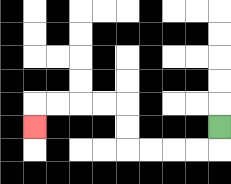{'start': '[9, 5]', 'end': '[1, 5]', 'path_directions': 'D,L,L,L,L,U,U,L,L,L,L,D', 'path_coordinates': '[[9, 5], [9, 6], [8, 6], [7, 6], [6, 6], [5, 6], [5, 5], [5, 4], [4, 4], [3, 4], [2, 4], [1, 4], [1, 5]]'}